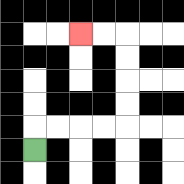{'start': '[1, 6]', 'end': '[3, 1]', 'path_directions': 'U,R,R,R,R,U,U,U,U,L,L', 'path_coordinates': '[[1, 6], [1, 5], [2, 5], [3, 5], [4, 5], [5, 5], [5, 4], [5, 3], [5, 2], [5, 1], [4, 1], [3, 1]]'}